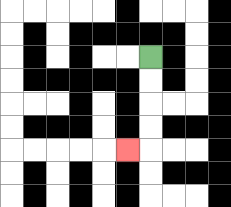{'start': '[6, 2]', 'end': '[5, 6]', 'path_directions': 'D,D,D,D,L', 'path_coordinates': '[[6, 2], [6, 3], [6, 4], [6, 5], [6, 6], [5, 6]]'}